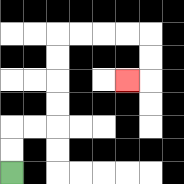{'start': '[0, 7]', 'end': '[5, 3]', 'path_directions': 'U,U,R,R,U,U,U,U,R,R,R,R,D,D,L', 'path_coordinates': '[[0, 7], [0, 6], [0, 5], [1, 5], [2, 5], [2, 4], [2, 3], [2, 2], [2, 1], [3, 1], [4, 1], [5, 1], [6, 1], [6, 2], [6, 3], [5, 3]]'}